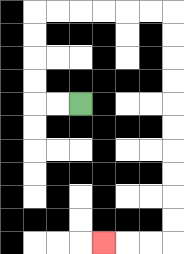{'start': '[3, 4]', 'end': '[4, 10]', 'path_directions': 'L,L,U,U,U,U,R,R,R,R,R,R,D,D,D,D,D,D,D,D,D,D,L,L,L', 'path_coordinates': '[[3, 4], [2, 4], [1, 4], [1, 3], [1, 2], [1, 1], [1, 0], [2, 0], [3, 0], [4, 0], [5, 0], [6, 0], [7, 0], [7, 1], [7, 2], [7, 3], [7, 4], [7, 5], [7, 6], [7, 7], [7, 8], [7, 9], [7, 10], [6, 10], [5, 10], [4, 10]]'}